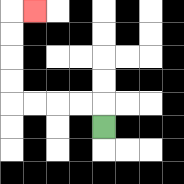{'start': '[4, 5]', 'end': '[1, 0]', 'path_directions': 'U,L,L,L,L,U,U,U,U,R', 'path_coordinates': '[[4, 5], [4, 4], [3, 4], [2, 4], [1, 4], [0, 4], [0, 3], [0, 2], [0, 1], [0, 0], [1, 0]]'}